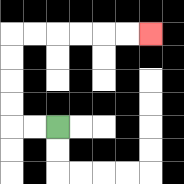{'start': '[2, 5]', 'end': '[6, 1]', 'path_directions': 'L,L,U,U,U,U,R,R,R,R,R,R', 'path_coordinates': '[[2, 5], [1, 5], [0, 5], [0, 4], [0, 3], [0, 2], [0, 1], [1, 1], [2, 1], [3, 1], [4, 1], [5, 1], [6, 1]]'}